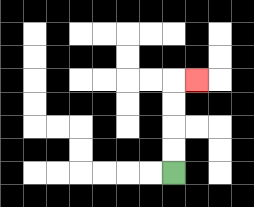{'start': '[7, 7]', 'end': '[8, 3]', 'path_directions': 'U,U,U,U,R', 'path_coordinates': '[[7, 7], [7, 6], [7, 5], [7, 4], [7, 3], [8, 3]]'}